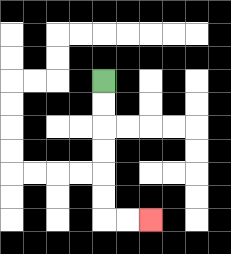{'start': '[4, 3]', 'end': '[6, 9]', 'path_directions': 'D,D,D,D,D,D,R,R', 'path_coordinates': '[[4, 3], [4, 4], [4, 5], [4, 6], [4, 7], [4, 8], [4, 9], [5, 9], [6, 9]]'}